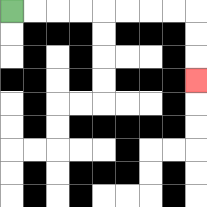{'start': '[0, 0]', 'end': '[8, 3]', 'path_directions': 'R,R,R,R,R,R,R,R,D,D,D', 'path_coordinates': '[[0, 0], [1, 0], [2, 0], [3, 0], [4, 0], [5, 0], [6, 0], [7, 0], [8, 0], [8, 1], [8, 2], [8, 3]]'}